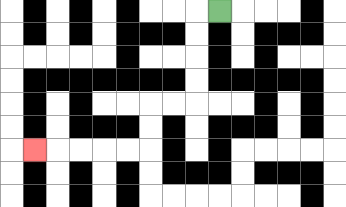{'start': '[9, 0]', 'end': '[1, 6]', 'path_directions': 'L,D,D,D,D,L,L,D,D,L,L,L,L,L', 'path_coordinates': '[[9, 0], [8, 0], [8, 1], [8, 2], [8, 3], [8, 4], [7, 4], [6, 4], [6, 5], [6, 6], [5, 6], [4, 6], [3, 6], [2, 6], [1, 6]]'}